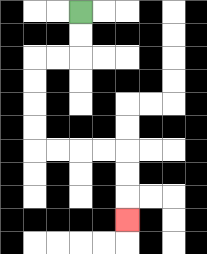{'start': '[3, 0]', 'end': '[5, 9]', 'path_directions': 'D,D,L,L,D,D,D,D,R,R,R,R,D,D,D', 'path_coordinates': '[[3, 0], [3, 1], [3, 2], [2, 2], [1, 2], [1, 3], [1, 4], [1, 5], [1, 6], [2, 6], [3, 6], [4, 6], [5, 6], [5, 7], [5, 8], [5, 9]]'}